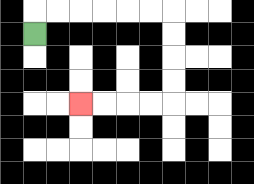{'start': '[1, 1]', 'end': '[3, 4]', 'path_directions': 'U,R,R,R,R,R,R,D,D,D,D,L,L,L,L', 'path_coordinates': '[[1, 1], [1, 0], [2, 0], [3, 0], [4, 0], [5, 0], [6, 0], [7, 0], [7, 1], [7, 2], [7, 3], [7, 4], [6, 4], [5, 4], [4, 4], [3, 4]]'}